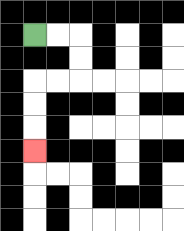{'start': '[1, 1]', 'end': '[1, 6]', 'path_directions': 'R,R,D,D,L,L,D,D,D', 'path_coordinates': '[[1, 1], [2, 1], [3, 1], [3, 2], [3, 3], [2, 3], [1, 3], [1, 4], [1, 5], [1, 6]]'}